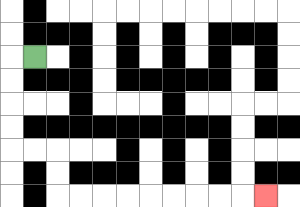{'start': '[1, 2]', 'end': '[11, 8]', 'path_directions': 'L,D,D,D,D,R,R,D,D,R,R,R,R,R,R,R,R,R', 'path_coordinates': '[[1, 2], [0, 2], [0, 3], [0, 4], [0, 5], [0, 6], [1, 6], [2, 6], [2, 7], [2, 8], [3, 8], [4, 8], [5, 8], [6, 8], [7, 8], [8, 8], [9, 8], [10, 8], [11, 8]]'}